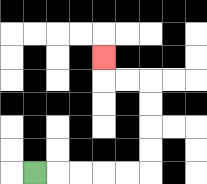{'start': '[1, 7]', 'end': '[4, 2]', 'path_directions': 'R,R,R,R,R,U,U,U,U,L,L,U', 'path_coordinates': '[[1, 7], [2, 7], [3, 7], [4, 7], [5, 7], [6, 7], [6, 6], [6, 5], [6, 4], [6, 3], [5, 3], [4, 3], [4, 2]]'}